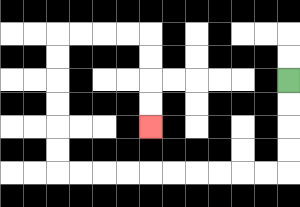{'start': '[12, 3]', 'end': '[6, 5]', 'path_directions': 'D,D,D,D,L,L,L,L,L,L,L,L,L,L,U,U,U,U,U,U,R,R,R,R,D,D,D,D', 'path_coordinates': '[[12, 3], [12, 4], [12, 5], [12, 6], [12, 7], [11, 7], [10, 7], [9, 7], [8, 7], [7, 7], [6, 7], [5, 7], [4, 7], [3, 7], [2, 7], [2, 6], [2, 5], [2, 4], [2, 3], [2, 2], [2, 1], [3, 1], [4, 1], [5, 1], [6, 1], [6, 2], [6, 3], [6, 4], [6, 5]]'}